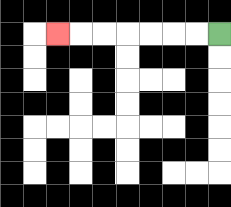{'start': '[9, 1]', 'end': '[2, 1]', 'path_directions': 'L,L,L,L,L,L,L', 'path_coordinates': '[[9, 1], [8, 1], [7, 1], [6, 1], [5, 1], [4, 1], [3, 1], [2, 1]]'}